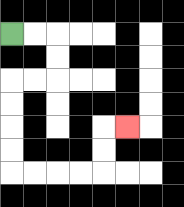{'start': '[0, 1]', 'end': '[5, 5]', 'path_directions': 'R,R,D,D,L,L,D,D,D,D,R,R,R,R,U,U,R', 'path_coordinates': '[[0, 1], [1, 1], [2, 1], [2, 2], [2, 3], [1, 3], [0, 3], [0, 4], [0, 5], [0, 6], [0, 7], [1, 7], [2, 7], [3, 7], [4, 7], [4, 6], [4, 5], [5, 5]]'}